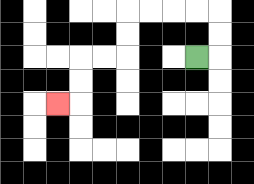{'start': '[8, 2]', 'end': '[2, 4]', 'path_directions': 'R,U,U,L,L,L,L,D,D,L,L,D,D,L', 'path_coordinates': '[[8, 2], [9, 2], [9, 1], [9, 0], [8, 0], [7, 0], [6, 0], [5, 0], [5, 1], [5, 2], [4, 2], [3, 2], [3, 3], [3, 4], [2, 4]]'}